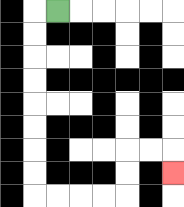{'start': '[2, 0]', 'end': '[7, 7]', 'path_directions': 'L,D,D,D,D,D,D,D,D,R,R,R,R,U,U,R,R,D', 'path_coordinates': '[[2, 0], [1, 0], [1, 1], [1, 2], [1, 3], [1, 4], [1, 5], [1, 6], [1, 7], [1, 8], [2, 8], [3, 8], [4, 8], [5, 8], [5, 7], [5, 6], [6, 6], [7, 6], [7, 7]]'}